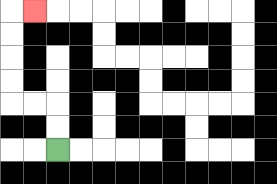{'start': '[2, 6]', 'end': '[1, 0]', 'path_directions': 'U,U,L,L,U,U,U,U,R', 'path_coordinates': '[[2, 6], [2, 5], [2, 4], [1, 4], [0, 4], [0, 3], [0, 2], [0, 1], [0, 0], [1, 0]]'}